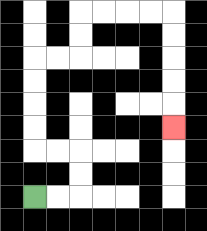{'start': '[1, 8]', 'end': '[7, 5]', 'path_directions': 'R,R,U,U,L,L,U,U,U,U,R,R,U,U,R,R,R,R,D,D,D,D,D', 'path_coordinates': '[[1, 8], [2, 8], [3, 8], [3, 7], [3, 6], [2, 6], [1, 6], [1, 5], [1, 4], [1, 3], [1, 2], [2, 2], [3, 2], [3, 1], [3, 0], [4, 0], [5, 0], [6, 0], [7, 0], [7, 1], [7, 2], [7, 3], [7, 4], [7, 5]]'}